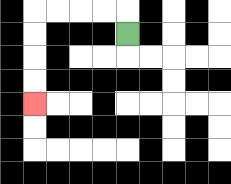{'start': '[5, 1]', 'end': '[1, 4]', 'path_directions': 'U,L,L,L,L,D,D,D,D', 'path_coordinates': '[[5, 1], [5, 0], [4, 0], [3, 0], [2, 0], [1, 0], [1, 1], [1, 2], [1, 3], [1, 4]]'}